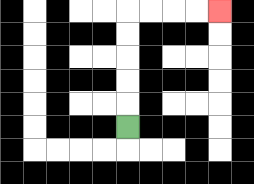{'start': '[5, 5]', 'end': '[9, 0]', 'path_directions': 'U,U,U,U,U,R,R,R,R', 'path_coordinates': '[[5, 5], [5, 4], [5, 3], [5, 2], [5, 1], [5, 0], [6, 0], [7, 0], [8, 0], [9, 0]]'}